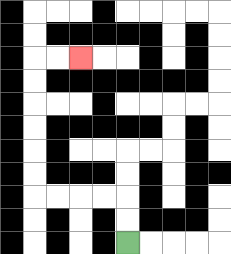{'start': '[5, 10]', 'end': '[3, 2]', 'path_directions': 'U,U,L,L,L,L,U,U,U,U,U,U,R,R', 'path_coordinates': '[[5, 10], [5, 9], [5, 8], [4, 8], [3, 8], [2, 8], [1, 8], [1, 7], [1, 6], [1, 5], [1, 4], [1, 3], [1, 2], [2, 2], [3, 2]]'}